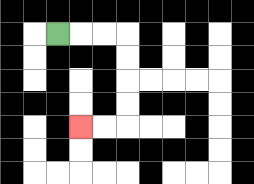{'start': '[2, 1]', 'end': '[3, 5]', 'path_directions': 'R,R,R,D,D,D,D,L,L', 'path_coordinates': '[[2, 1], [3, 1], [4, 1], [5, 1], [5, 2], [5, 3], [5, 4], [5, 5], [4, 5], [3, 5]]'}